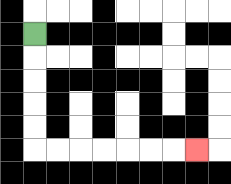{'start': '[1, 1]', 'end': '[8, 6]', 'path_directions': 'D,D,D,D,D,R,R,R,R,R,R,R', 'path_coordinates': '[[1, 1], [1, 2], [1, 3], [1, 4], [1, 5], [1, 6], [2, 6], [3, 6], [4, 6], [5, 6], [6, 6], [7, 6], [8, 6]]'}